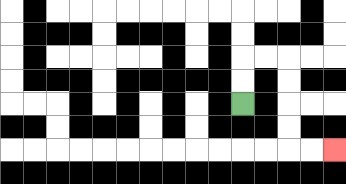{'start': '[10, 4]', 'end': '[14, 6]', 'path_directions': 'U,U,R,R,D,D,D,D,R,R', 'path_coordinates': '[[10, 4], [10, 3], [10, 2], [11, 2], [12, 2], [12, 3], [12, 4], [12, 5], [12, 6], [13, 6], [14, 6]]'}